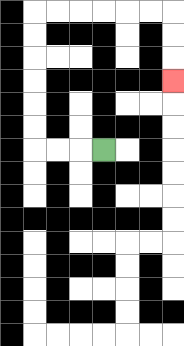{'start': '[4, 6]', 'end': '[7, 3]', 'path_directions': 'L,L,L,U,U,U,U,U,U,R,R,R,R,R,R,D,D,D', 'path_coordinates': '[[4, 6], [3, 6], [2, 6], [1, 6], [1, 5], [1, 4], [1, 3], [1, 2], [1, 1], [1, 0], [2, 0], [3, 0], [4, 0], [5, 0], [6, 0], [7, 0], [7, 1], [7, 2], [7, 3]]'}